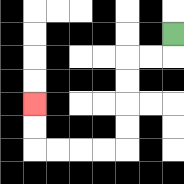{'start': '[7, 1]', 'end': '[1, 4]', 'path_directions': 'D,L,L,D,D,D,D,L,L,L,L,U,U', 'path_coordinates': '[[7, 1], [7, 2], [6, 2], [5, 2], [5, 3], [5, 4], [5, 5], [5, 6], [4, 6], [3, 6], [2, 6], [1, 6], [1, 5], [1, 4]]'}